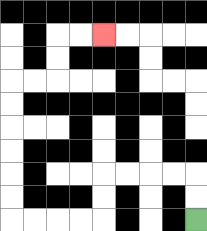{'start': '[8, 9]', 'end': '[4, 1]', 'path_directions': 'U,U,L,L,L,L,D,D,L,L,L,L,U,U,U,U,U,U,R,R,U,U,R,R', 'path_coordinates': '[[8, 9], [8, 8], [8, 7], [7, 7], [6, 7], [5, 7], [4, 7], [4, 8], [4, 9], [3, 9], [2, 9], [1, 9], [0, 9], [0, 8], [0, 7], [0, 6], [0, 5], [0, 4], [0, 3], [1, 3], [2, 3], [2, 2], [2, 1], [3, 1], [4, 1]]'}